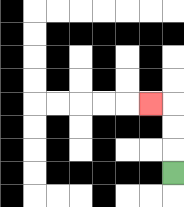{'start': '[7, 7]', 'end': '[6, 4]', 'path_directions': 'U,U,U,L', 'path_coordinates': '[[7, 7], [7, 6], [7, 5], [7, 4], [6, 4]]'}